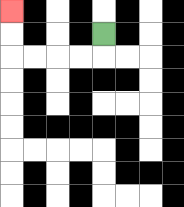{'start': '[4, 1]', 'end': '[0, 0]', 'path_directions': 'D,L,L,L,L,U,U', 'path_coordinates': '[[4, 1], [4, 2], [3, 2], [2, 2], [1, 2], [0, 2], [0, 1], [0, 0]]'}